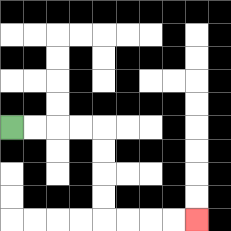{'start': '[0, 5]', 'end': '[8, 9]', 'path_directions': 'R,R,R,R,D,D,D,D,R,R,R,R', 'path_coordinates': '[[0, 5], [1, 5], [2, 5], [3, 5], [4, 5], [4, 6], [4, 7], [4, 8], [4, 9], [5, 9], [6, 9], [7, 9], [8, 9]]'}